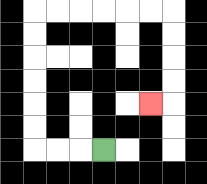{'start': '[4, 6]', 'end': '[6, 4]', 'path_directions': 'L,L,L,U,U,U,U,U,U,R,R,R,R,R,R,D,D,D,D,L', 'path_coordinates': '[[4, 6], [3, 6], [2, 6], [1, 6], [1, 5], [1, 4], [1, 3], [1, 2], [1, 1], [1, 0], [2, 0], [3, 0], [4, 0], [5, 0], [6, 0], [7, 0], [7, 1], [7, 2], [7, 3], [7, 4], [6, 4]]'}